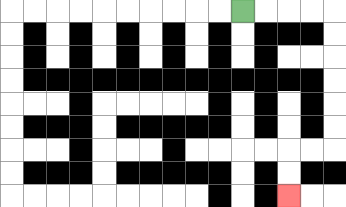{'start': '[10, 0]', 'end': '[12, 8]', 'path_directions': 'R,R,R,R,D,D,D,D,D,D,L,L,D,D', 'path_coordinates': '[[10, 0], [11, 0], [12, 0], [13, 0], [14, 0], [14, 1], [14, 2], [14, 3], [14, 4], [14, 5], [14, 6], [13, 6], [12, 6], [12, 7], [12, 8]]'}